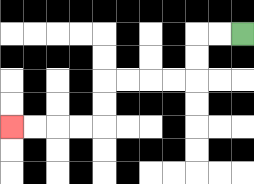{'start': '[10, 1]', 'end': '[0, 5]', 'path_directions': 'L,L,D,D,L,L,L,L,D,D,L,L,L,L', 'path_coordinates': '[[10, 1], [9, 1], [8, 1], [8, 2], [8, 3], [7, 3], [6, 3], [5, 3], [4, 3], [4, 4], [4, 5], [3, 5], [2, 5], [1, 5], [0, 5]]'}